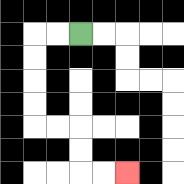{'start': '[3, 1]', 'end': '[5, 7]', 'path_directions': 'L,L,D,D,D,D,R,R,D,D,R,R', 'path_coordinates': '[[3, 1], [2, 1], [1, 1], [1, 2], [1, 3], [1, 4], [1, 5], [2, 5], [3, 5], [3, 6], [3, 7], [4, 7], [5, 7]]'}